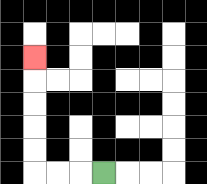{'start': '[4, 7]', 'end': '[1, 2]', 'path_directions': 'L,L,L,U,U,U,U,U', 'path_coordinates': '[[4, 7], [3, 7], [2, 7], [1, 7], [1, 6], [1, 5], [1, 4], [1, 3], [1, 2]]'}